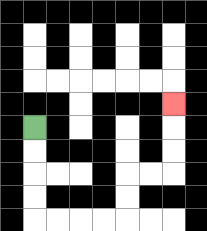{'start': '[1, 5]', 'end': '[7, 4]', 'path_directions': 'D,D,D,D,R,R,R,R,U,U,R,R,U,U,U', 'path_coordinates': '[[1, 5], [1, 6], [1, 7], [1, 8], [1, 9], [2, 9], [3, 9], [4, 9], [5, 9], [5, 8], [5, 7], [6, 7], [7, 7], [7, 6], [7, 5], [7, 4]]'}